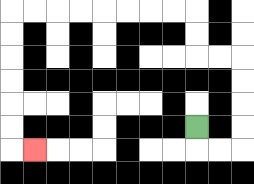{'start': '[8, 5]', 'end': '[1, 6]', 'path_directions': 'D,R,R,U,U,U,U,L,L,U,U,L,L,L,L,L,L,L,L,D,D,D,D,D,D,R', 'path_coordinates': '[[8, 5], [8, 6], [9, 6], [10, 6], [10, 5], [10, 4], [10, 3], [10, 2], [9, 2], [8, 2], [8, 1], [8, 0], [7, 0], [6, 0], [5, 0], [4, 0], [3, 0], [2, 0], [1, 0], [0, 0], [0, 1], [0, 2], [0, 3], [0, 4], [0, 5], [0, 6], [1, 6]]'}